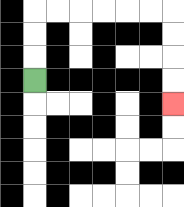{'start': '[1, 3]', 'end': '[7, 4]', 'path_directions': 'U,U,U,R,R,R,R,R,R,D,D,D,D', 'path_coordinates': '[[1, 3], [1, 2], [1, 1], [1, 0], [2, 0], [3, 0], [4, 0], [5, 0], [6, 0], [7, 0], [7, 1], [7, 2], [7, 3], [7, 4]]'}